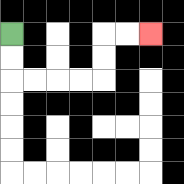{'start': '[0, 1]', 'end': '[6, 1]', 'path_directions': 'D,D,R,R,R,R,U,U,R,R', 'path_coordinates': '[[0, 1], [0, 2], [0, 3], [1, 3], [2, 3], [3, 3], [4, 3], [4, 2], [4, 1], [5, 1], [6, 1]]'}